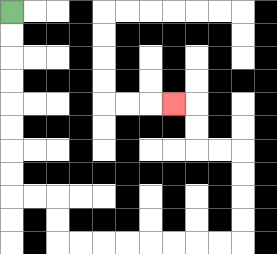{'start': '[0, 0]', 'end': '[7, 4]', 'path_directions': 'D,D,D,D,D,D,D,D,R,R,D,D,R,R,R,R,R,R,R,R,U,U,U,U,L,L,U,U,L', 'path_coordinates': '[[0, 0], [0, 1], [0, 2], [0, 3], [0, 4], [0, 5], [0, 6], [0, 7], [0, 8], [1, 8], [2, 8], [2, 9], [2, 10], [3, 10], [4, 10], [5, 10], [6, 10], [7, 10], [8, 10], [9, 10], [10, 10], [10, 9], [10, 8], [10, 7], [10, 6], [9, 6], [8, 6], [8, 5], [8, 4], [7, 4]]'}